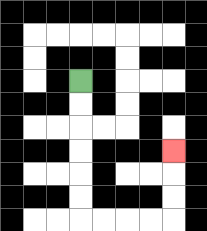{'start': '[3, 3]', 'end': '[7, 6]', 'path_directions': 'D,D,D,D,D,D,R,R,R,R,U,U,U', 'path_coordinates': '[[3, 3], [3, 4], [3, 5], [3, 6], [3, 7], [3, 8], [3, 9], [4, 9], [5, 9], [6, 9], [7, 9], [7, 8], [7, 7], [7, 6]]'}